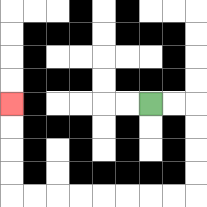{'start': '[6, 4]', 'end': '[0, 4]', 'path_directions': 'R,R,D,D,D,D,L,L,L,L,L,L,L,L,U,U,U,U', 'path_coordinates': '[[6, 4], [7, 4], [8, 4], [8, 5], [8, 6], [8, 7], [8, 8], [7, 8], [6, 8], [5, 8], [4, 8], [3, 8], [2, 8], [1, 8], [0, 8], [0, 7], [0, 6], [0, 5], [0, 4]]'}